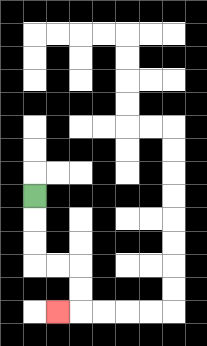{'start': '[1, 8]', 'end': '[2, 13]', 'path_directions': 'D,D,D,R,R,D,D,L', 'path_coordinates': '[[1, 8], [1, 9], [1, 10], [1, 11], [2, 11], [3, 11], [3, 12], [3, 13], [2, 13]]'}